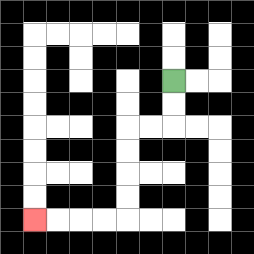{'start': '[7, 3]', 'end': '[1, 9]', 'path_directions': 'D,D,L,L,D,D,D,D,L,L,L,L', 'path_coordinates': '[[7, 3], [7, 4], [7, 5], [6, 5], [5, 5], [5, 6], [5, 7], [5, 8], [5, 9], [4, 9], [3, 9], [2, 9], [1, 9]]'}